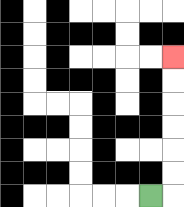{'start': '[6, 8]', 'end': '[7, 2]', 'path_directions': 'R,U,U,U,U,U,U', 'path_coordinates': '[[6, 8], [7, 8], [7, 7], [7, 6], [7, 5], [7, 4], [7, 3], [7, 2]]'}